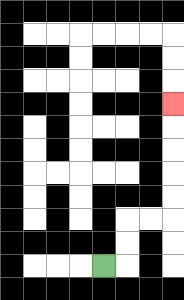{'start': '[4, 11]', 'end': '[7, 4]', 'path_directions': 'R,U,U,R,R,U,U,U,U,U', 'path_coordinates': '[[4, 11], [5, 11], [5, 10], [5, 9], [6, 9], [7, 9], [7, 8], [7, 7], [7, 6], [7, 5], [7, 4]]'}